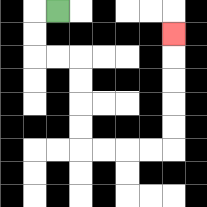{'start': '[2, 0]', 'end': '[7, 1]', 'path_directions': 'L,D,D,R,R,D,D,D,D,R,R,R,R,U,U,U,U,U', 'path_coordinates': '[[2, 0], [1, 0], [1, 1], [1, 2], [2, 2], [3, 2], [3, 3], [3, 4], [3, 5], [3, 6], [4, 6], [5, 6], [6, 6], [7, 6], [7, 5], [7, 4], [7, 3], [7, 2], [7, 1]]'}